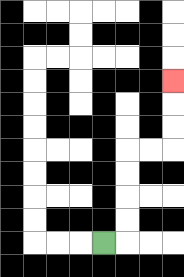{'start': '[4, 10]', 'end': '[7, 3]', 'path_directions': 'R,U,U,U,U,R,R,U,U,U', 'path_coordinates': '[[4, 10], [5, 10], [5, 9], [5, 8], [5, 7], [5, 6], [6, 6], [7, 6], [7, 5], [7, 4], [7, 3]]'}